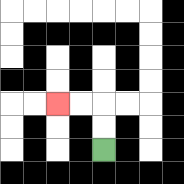{'start': '[4, 6]', 'end': '[2, 4]', 'path_directions': 'U,U,L,L', 'path_coordinates': '[[4, 6], [4, 5], [4, 4], [3, 4], [2, 4]]'}